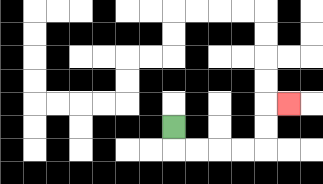{'start': '[7, 5]', 'end': '[12, 4]', 'path_directions': 'D,R,R,R,R,U,U,R', 'path_coordinates': '[[7, 5], [7, 6], [8, 6], [9, 6], [10, 6], [11, 6], [11, 5], [11, 4], [12, 4]]'}